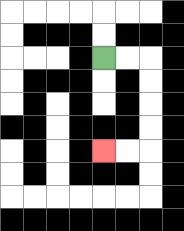{'start': '[4, 2]', 'end': '[4, 6]', 'path_directions': 'R,R,D,D,D,D,L,L', 'path_coordinates': '[[4, 2], [5, 2], [6, 2], [6, 3], [6, 4], [6, 5], [6, 6], [5, 6], [4, 6]]'}